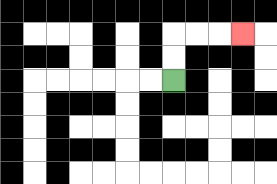{'start': '[7, 3]', 'end': '[10, 1]', 'path_directions': 'U,U,R,R,R', 'path_coordinates': '[[7, 3], [7, 2], [7, 1], [8, 1], [9, 1], [10, 1]]'}